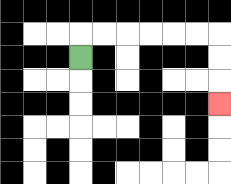{'start': '[3, 2]', 'end': '[9, 4]', 'path_directions': 'U,R,R,R,R,R,R,D,D,D', 'path_coordinates': '[[3, 2], [3, 1], [4, 1], [5, 1], [6, 1], [7, 1], [8, 1], [9, 1], [9, 2], [9, 3], [9, 4]]'}